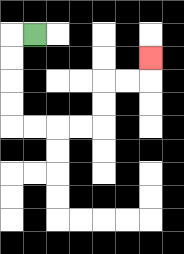{'start': '[1, 1]', 'end': '[6, 2]', 'path_directions': 'L,D,D,D,D,R,R,R,R,U,U,R,R,U', 'path_coordinates': '[[1, 1], [0, 1], [0, 2], [0, 3], [0, 4], [0, 5], [1, 5], [2, 5], [3, 5], [4, 5], [4, 4], [4, 3], [5, 3], [6, 3], [6, 2]]'}